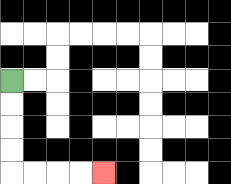{'start': '[0, 3]', 'end': '[4, 7]', 'path_directions': 'D,D,D,D,R,R,R,R', 'path_coordinates': '[[0, 3], [0, 4], [0, 5], [0, 6], [0, 7], [1, 7], [2, 7], [3, 7], [4, 7]]'}